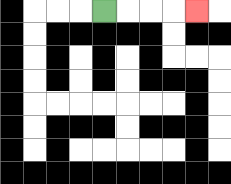{'start': '[4, 0]', 'end': '[8, 0]', 'path_directions': 'R,R,R,R', 'path_coordinates': '[[4, 0], [5, 0], [6, 0], [7, 0], [8, 0]]'}